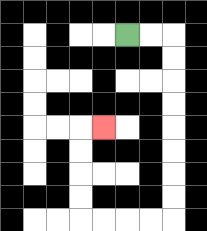{'start': '[5, 1]', 'end': '[4, 5]', 'path_directions': 'R,R,D,D,D,D,D,D,D,D,L,L,L,L,U,U,U,U,R', 'path_coordinates': '[[5, 1], [6, 1], [7, 1], [7, 2], [7, 3], [7, 4], [7, 5], [7, 6], [7, 7], [7, 8], [7, 9], [6, 9], [5, 9], [4, 9], [3, 9], [3, 8], [3, 7], [3, 6], [3, 5], [4, 5]]'}